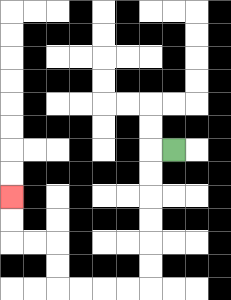{'start': '[7, 6]', 'end': '[0, 8]', 'path_directions': 'L,D,D,D,D,D,D,L,L,L,L,U,U,L,L,U,U', 'path_coordinates': '[[7, 6], [6, 6], [6, 7], [6, 8], [6, 9], [6, 10], [6, 11], [6, 12], [5, 12], [4, 12], [3, 12], [2, 12], [2, 11], [2, 10], [1, 10], [0, 10], [0, 9], [0, 8]]'}